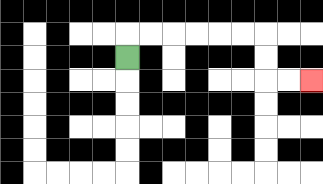{'start': '[5, 2]', 'end': '[13, 3]', 'path_directions': 'U,R,R,R,R,R,R,D,D,R,R', 'path_coordinates': '[[5, 2], [5, 1], [6, 1], [7, 1], [8, 1], [9, 1], [10, 1], [11, 1], [11, 2], [11, 3], [12, 3], [13, 3]]'}